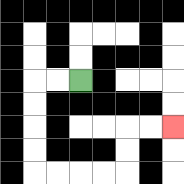{'start': '[3, 3]', 'end': '[7, 5]', 'path_directions': 'L,L,D,D,D,D,R,R,R,R,U,U,R,R', 'path_coordinates': '[[3, 3], [2, 3], [1, 3], [1, 4], [1, 5], [1, 6], [1, 7], [2, 7], [3, 7], [4, 7], [5, 7], [5, 6], [5, 5], [6, 5], [7, 5]]'}